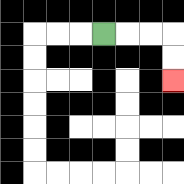{'start': '[4, 1]', 'end': '[7, 3]', 'path_directions': 'R,R,R,D,D', 'path_coordinates': '[[4, 1], [5, 1], [6, 1], [7, 1], [7, 2], [7, 3]]'}